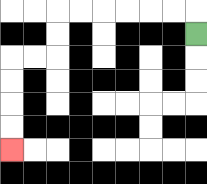{'start': '[8, 1]', 'end': '[0, 6]', 'path_directions': 'U,L,L,L,L,L,L,D,D,L,L,D,D,D,D', 'path_coordinates': '[[8, 1], [8, 0], [7, 0], [6, 0], [5, 0], [4, 0], [3, 0], [2, 0], [2, 1], [2, 2], [1, 2], [0, 2], [0, 3], [0, 4], [0, 5], [0, 6]]'}